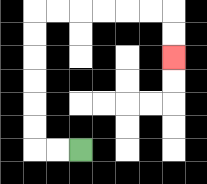{'start': '[3, 6]', 'end': '[7, 2]', 'path_directions': 'L,L,U,U,U,U,U,U,R,R,R,R,R,R,D,D', 'path_coordinates': '[[3, 6], [2, 6], [1, 6], [1, 5], [1, 4], [1, 3], [1, 2], [1, 1], [1, 0], [2, 0], [3, 0], [4, 0], [5, 0], [6, 0], [7, 0], [7, 1], [7, 2]]'}